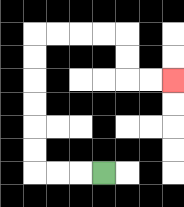{'start': '[4, 7]', 'end': '[7, 3]', 'path_directions': 'L,L,L,U,U,U,U,U,U,R,R,R,R,D,D,R,R', 'path_coordinates': '[[4, 7], [3, 7], [2, 7], [1, 7], [1, 6], [1, 5], [1, 4], [1, 3], [1, 2], [1, 1], [2, 1], [3, 1], [4, 1], [5, 1], [5, 2], [5, 3], [6, 3], [7, 3]]'}